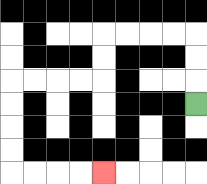{'start': '[8, 4]', 'end': '[4, 7]', 'path_directions': 'U,U,U,L,L,L,L,D,D,L,L,L,L,D,D,D,D,R,R,R,R', 'path_coordinates': '[[8, 4], [8, 3], [8, 2], [8, 1], [7, 1], [6, 1], [5, 1], [4, 1], [4, 2], [4, 3], [3, 3], [2, 3], [1, 3], [0, 3], [0, 4], [0, 5], [0, 6], [0, 7], [1, 7], [2, 7], [3, 7], [4, 7]]'}